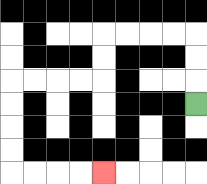{'start': '[8, 4]', 'end': '[4, 7]', 'path_directions': 'U,U,U,L,L,L,L,D,D,L,L,L,L,D,D,D,D,R,R,R,R', 'path_coordinates': '[[8, 4], [8, 3], [8, 2], [8, 1], [7, 1], [6, 1], [5, 1], [4, 1], [4, 2], [4, 3], [3, 3], [2, 3], [1, 3], [0, 3], [0, 4], [0, 5], [0, 6], [0, 7], [1, 7], [2, 7], [3, 7], [4, 7]]'}